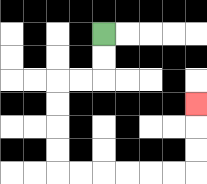{'start': '[4, 1]', 'end': '[8, 4]', 'path_directions': 'D,D,L,L,D,D,D,D,R,R,R,R,R,R,U,U,U', 'path_coordinates': '[[4, 1], [4, 2], [4, 3], [3, 3], [2, 3], [2, 4], [2, 5], [2, 6], [2, 7], [3, 7], [4, 7], [5, 7], [6, 7], [7, 7], [8, 7], [8, 6], [8, 5], [8, 4]]'}